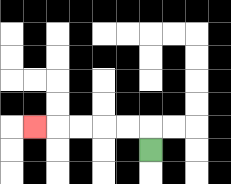{'start': '[6, 6]', 'end': '[1, 5]', 'path_directions': 'U,L,L,L,L,L', 'path_coordinates': '[[6, 6], [6, 5], [5, 5], [4, 5], [3, 5], [2, 5], [1, 5]]'}